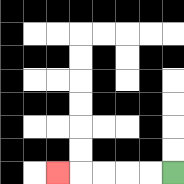{'start': '[7, 7]', 'end': '[2, 7]', 'path_directions': 'L,L,L,L,L', 'path_coordinates': '[[7, 7], [6, 7], [5, 7], [4, 7], [3, 7], [2, 7]]'}